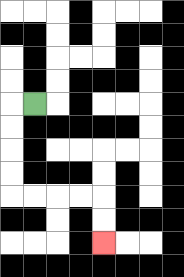{'start': '[1, 4]', 'end': '[4, 10]', 'path_directions': 'L,D,D,D,D,R,R,R,R,D,D', 'path_coordinates': '[[1, 4], [0, 4], [0, 5], [0, 6], [0, 7], [0, 8], [1, 8], [2, 8], [3, 8], [4, 8], [4, 9], [4, 10]]'}